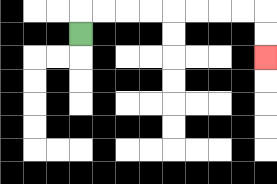{'start': '[3, 1]', 'end': '[11, 2]', 'path_directions': 'U,R,R,R,R,R,R,R,R,D,D', 'path_coordinates': '[[3, 1], [3, 0], [4, 0], [5, 0], [6, 0], [7, 0], [8, 0], [9, 0], [10, 0], [11, 0], [11, 1], [11, 2]]'}